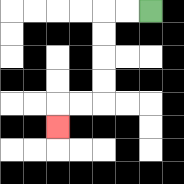{'start': '[6, 0]', 'end': '[2, 5]', 'path_directions': 'L,L,D,D,D,D,L,L,D', 'path_coordinates': '[[6, 0], [5, 0], [4, 0], [4, 1], [4, 2], [4, 3], [4, 4], [3, 4], [2, 4], [2, 5]]'}